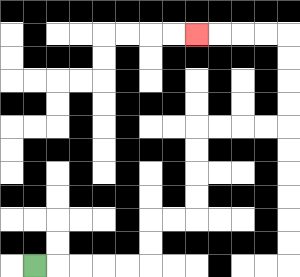{'start': '[1, 11]', 'end': '[8, 1]', 'path_directions': 'R,R,R,R,R,U,U,R,R,U,U,U,U,R,R,R,R,U,U,U,U,L,L,L,L', 'path_coordinates': '[[1, 11], [2, 11], [3, 11], [4, 11], [5, 11], [6, 11], [6, 10], [6, 9], [7, 9], [8, 9], [8, 8], [8, 7], [8, 6], [8, 5], [9, 5], [10, 5], [11, 5], [12, 5], [12, 4], [12, 3], [12, 2], [12, 1], [11, 1], [10, 1], [9, 1], [8, 1]]'}